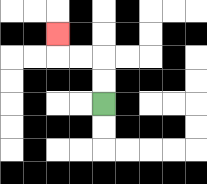{'start': '[4, 4]', 'end': '[2, 1]', 'path_directions': 'U,U,L,L,U', 'path_coordinates': '[[4, 4], [4, 3], [4, 2], [3, 2], [2, 2], [2, 1]]'}